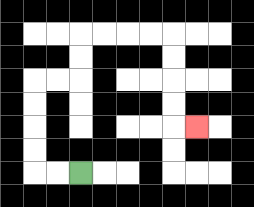{'start': '[3, 7]', 'end': '[8, 5]', 'path_directions': 'L,L,U,U,U,U,R,R,U,U,R,R,R,R,D,D,D,D,R', 'path_coordinates': '[[3, 7], [2, 7], [1, 7], [1, 6], [1, 5], [1, 4], [1, 3], [2, 3], [3, 3], [3, 2], [3, 1], [4, 1], [5, 1], [6, 1], [7, 1], [7, 2], [7, 3], [7, 4], [7, 5], [8, 5]]'}